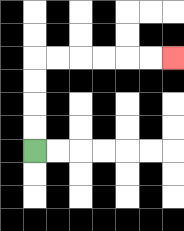{'start': '[1, 6]', 'end': '[7, 2]', 'path_directions': 'U,U,U,U,R,R,R,R,R,R', 'path_coordinates': '[[1, 6], [1, 5], [1, 4], [1, 3], [1, 2], [2, 2], [3, 2], [4, 2], [5, 2], [6, 2], [7, 2]]'}